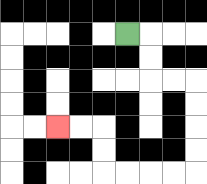{'start': '[5, 1]', 'end': '[2, 5]', 'path_directions': 'R,D,D,R,R,D,D,D,D,L,L,L,L,U,U,L,L', 'path_coordinates': '[[5, 1], [6, 1], [6, 2], [6, 3], [7, 3], [8, 3], [8, 4], [8, 5], [8, 6], [8, 7], [7, 7], [6, 7], [5, 7], [4, 7], [4, 6], [4, 5], [3, 5], [2, 5]]'}